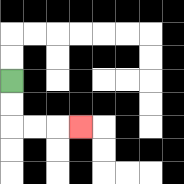{'start': '[0, 3]', 'end': '[3, 5]', 'path_directions': 'D,D,R,R,R', 'path_coordinates': '[[0, 3], [0, 4], [0, 5], [1, 5], [2, 5], [3, 5]]'}